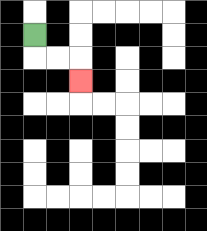{'start': '[1, 1]', 'end': '[3, 3]', 'path_directions': 'D,R,R,D', 'path_coordinates': '[[1, 1], [1, 2], [2, 2], [3, 2], [3, 3]]'}